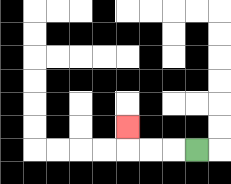{'start': '[8, 6]', 'end': '[5, 5]', 'path_directions': 'L,L,L,U', 'path_coordinates': '[[8, 6], [7, 6], [6, 6], [5, 6], [5, 5]]'}